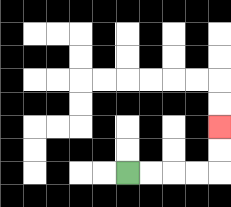{'start': '[5, 7]', 'end': '[9, 5]', 'path_directions': 'R,R,R,R,U,U', 'path_coordinates': '[[5, 7], [6, 7], [7, 7], [8, 7], [9, 7], [9, 6], [9, 5]]'}